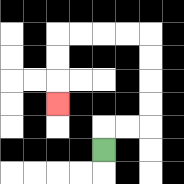{'start': '[4, 6]', 'end': '[2, 4]', 'path_directions': 'U,R,R,U,U,U,U,L,L,L,L,D,D,D', 'path_coordinates': '[[4, 6], [4, 5], [5, 5], [6, 5], [6, 4], [6, 3], [6, 2], [6, 1], [5, 1], [4, 1], [3, 1], [2, 1], [2, 2], [2, 3], [2, 4]]'}